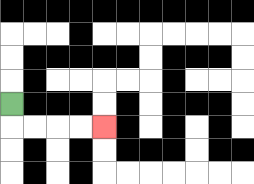{'start': '[0, 4]', 'end': '[4, 5]', 'path_directions': 'D,R,R,R,R', 'path_coordinates': '[[0, 4], [0, 5], [1, 5], [2, 5], [3, 5], [4, 5]]'}